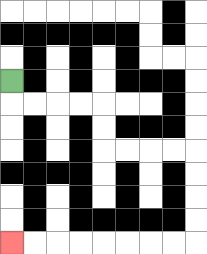{'start': '[0, 3]', 'end': '[0, 10]', 'path_directions': 'D,R,R,R,R,D,D,R,R,R,R,D,D,D,D,L,L,L,L,L,L,L,L', 'path_coordinates': '[[0, 3], [0, 4], [1, 4], [2, 4], [3, 4], [4, 4], [4, 5], [4, 6], [5, 6], [6, 6], [7, 6], [8, 6], [8, 7], [8, 8], [8, 9], [8, 10], [7, 10], [6, 10], [5, 10], [4, 10], [3, 10], [2, 10], [1, 10], [0, 10]]'}